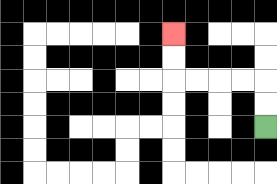{'start': '[11, 5]', 'end': '[7, 1]', 'path_directions': 'U,U,L,L,L,L,U,U', 'path_coordinates': '[[11, 5], [11, 4], [11, 3], [10, 3], [9, 3], [8, 3], [7, 3], [7, 2], [7, 1]]'}